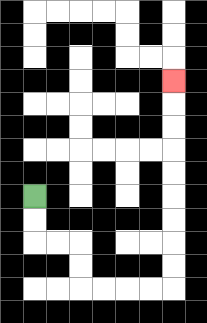{'start': '[1, 8]', 'end': '[7, 3]', 'path_directions': 'D,D,R,R,D,D,R,R,R,R,U,U,U,U,U,U,U,U,U', 'path_coordinates': '[[1, 8], [1, 9], [1, 10], [2, 10], [3, 10], [3, 11], [3, 12], [4, 12], [5, 12], [6, 12], [7, 12], [7, 11], [7, 10], [7, 9], [7, 8], [7, 7], [7, 6], [7, 5], [7, 4], [7, 3]]'}